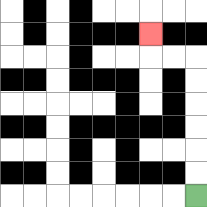{'start': '[8, 8]', 'end': '[6, 1]', 'path_directions': 'U,U,U,U,U,U,L,L,U', 'path_coordinates': '[[8, 8], [8, 7], [8, 6], [8, 5], [8, 4], [8, 3], [8, 2], [7, 2], [6, 2], [6, 1]]'}